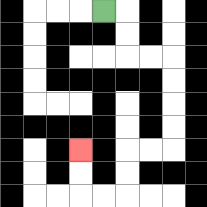{'start': '[4, 0]', 'end': '[3, 6]', 'path_directions': 'R,D,D,R,R,D,D,D,D,L,L,D,D,L,L,U,U', 'path_coordinates': '[[4, 0], [5, 0], [5, 1], [5, 2], [6, 2], [7, 2], [7, 3], [7, 4], [7, 5], [7, 6], [6, 6], [5, 6], [5, 7], [5, 8], [4, 8], [3, 8], [3, 7], [3, 6]]'}